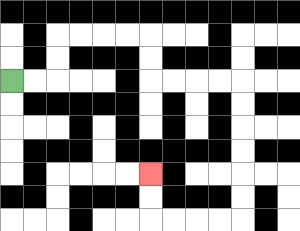{'start': '[0, 3]', 'end': '[6, 7]', 'path_directions': 'R,R,U,U,R,R,R,R,D,D,R,R,R,R,D,D,D,D,D,D,L,L,L,L,U,U', 'path_coordinates': '[[0, 3], [1, 3], [2, 3], [2, 2], [2, 1], [3, 1], [4, 1], [5, 1], [6, 1], [6, 2], [6, 3], [7, 3], [8, 3], [9, 3], [10, 3], [10, 4], [10, 5], [10, 6], [10, 7], [10, 8], [10, 9], [9, 9], [8, 9], [7, 9], [6, 9], [6, 8], [6, 7]]'}